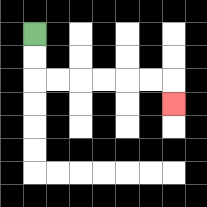{'start': '[1, 1]', 'end': '[7, 4]', 'path_directions': 'D,D,R,R,R,R,R,R,D', 'path_coordinates': '[[1, 1], [1, 2], [1, 3], [2, 3], [3, 3], [4, 3], [5, 3], [6, 3], [7, 3], [7, 4]]'}